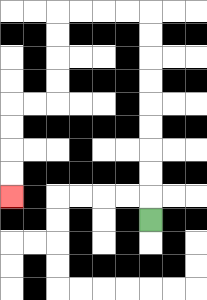{'start': '[6, 9]', 'end': '[0, 8]', 'path_directions': 'U,U,U,U,U,U,U,U,U,L,L,L,L,D,D,D,D,L,L,D,D,D,D', 'path_coordinates': '[[6, 9], [6, 8], [6, 7], [6, 6], [6, 5], [6, 4], [6, 3], [6, 2], [6, 1], [6, 0], [5, 0], [4, 0], [3, 0], [2, 0], [2, 1], [2, 2], [2, 3], [2, 4], [1, 4], [0, 4], [0, 5], [0, 6], [0, 7], [0, 8]]'}